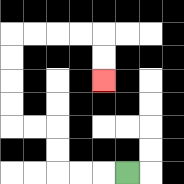{'start': '[5, 7]', 'end': '[4, 3]', 'path_directions': 'L,L,L,U,U,L,L,U,U,U,U,R,R,R,R,D,D', 'path_coordinates': '[[5, 7], [4, 7], [3, 7], [2, 7], [2, 6], [2, 5], [1, 5], [0, 5], [0, 4], [0, 3], [0, 2], [0, 1], [1, 1], [2, 1], [3, 1], [4, 1], [4, 2], [4, 3]]'}